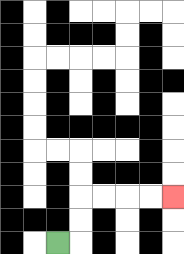{'start': '[2, 10]', 'end': '[7, 8]', 'path_directions': 'R,U,U,R,R,R,R', 'path_coordinates': '[[2, 10], [3, 10], [3, 9], [3, 8], [4, 8], [5, 8], [6, 8], [7, 8]]'}